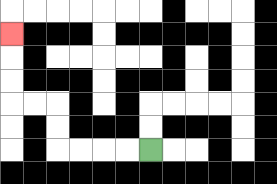{'start': '[6, 6]', 'end': '[0, 1]', 'path_directions': 'L,L,L,L,U,U,L,L,U,U,U', 'path_coordinates': '[[6, 6], [5, 6], [4, 6], [3, 6], [2, 6], [2, 5], [2, 4], [1, 4], [0, 4], [0, 3], [0, 2], [0, 1]]'}